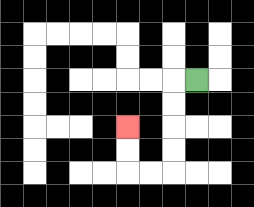{'start': '[8, 3]', 'end': '[5, 5]', 'path_directions': 'L,D,D,D,D,L,L,U,U', 'path_coordinates': '[[8, 3], [7, 3], [7, 4], [7, 5], [7, 6], [7, 7], [6, 7], [5, 7], [5, 6], [5, 5]]'}